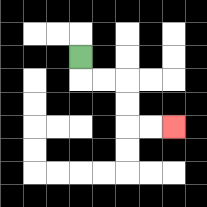{'start': '[3, 2]', 'end': '[7, 5]', 'path_directions': 'D,R,R,D,D,R,R', 'path_coordinates': '[[3, 2], [3, 3], [4, 3], [5, 3], [5, 4], [5, 5], [6, 5], [7, 5]]'}